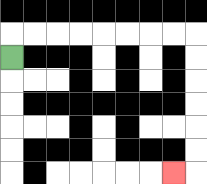{'start': '[0, 2]', 'end': '[7, 7]', 'path_directions': 'U,R,R,R,R,R,R,R,R,D,D,D,D,D,D,L', 'path_coordinates': '[[0, 2], [0, 1], [1, 1], [2, 1], [3, 1], [4, 1], [5, 1], [6, 1], [7, 1], [8, 1], [8, 2], [8, 3], [8, 4], [8, 5], [8, 6], [8, 7], [7, 7]]'}